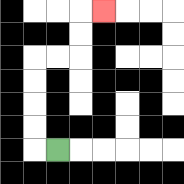{'start': '[2, 6]', 'end': '[4, 0]', 'path_directions': 'L,U,U,U,U,R,R,U,U,R', 'path_coordinates': '[[2, 6], [1, 6], [1, 5], [1, 4], [1, 3], [1, 2], [2, 2], [3, 2], [3, 1], [3, 0], [4, 0]]'}